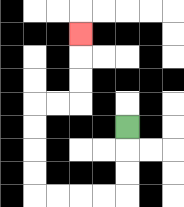{'start': '[5, 5]', 'end': '[3, 1]', 'path_directions': 'D,D,D,L,L,L,L,U,U,U,U,R,R,U,U,U', 'path_coordinates': '[[5, 5], [5, 6], [5, 7], [5, 8], [4, 8], [3, 8], [2, 8], [1, 8], [1, 7], [1, 6], [1, 5], [1, 4], [2, 4], [3, 4], [3, 3], [3, 2], [3, 1]]'}